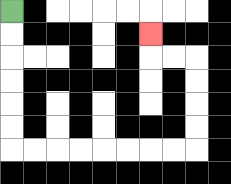{'start': '[0, 0]', 'end': '[6, 1]', 'path_directions': 'D,D,D,D,D,D,R,R,R,R,R,R,R,R,U,U,U,U,L,L,U', 'path_coordinates': '[[0, 0], [0, 1], [0, 2], [0, 3], [0, 4], [0, 5], [0, 6], [1, 6], [2, 6], [3, 6], [4, 6], [5, 6], [6, 6], [7, 6], [8, 6], [8, 5], [8, 4], [8, 3], [8, 2], [7, 2], [6, 2], [6, 1]]'}